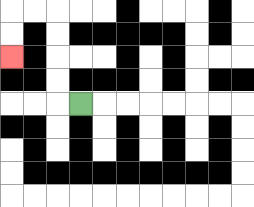{'start': '[3, 4]', 'end': '[0, 2]', 'path_directions': 'L,U,U,U,U,L,L,D,D', 'path_coordinates': '[[3, 4], [2, 4], [2, 3], [2, 2], [2, 1], [2, 0], [1, 0], [0, 0], [0, 1], [0, 2]]'}